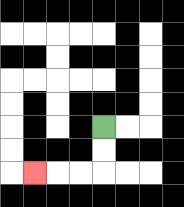{'start': '[4, 5]', 'end': '[1, 7]', 'path_directions': 'D,D,L,L,L', 'path_coordinates': '[[4, 5], [4, 6], [4, 7], [3, 7], [2, 7], [1, 7]]'}